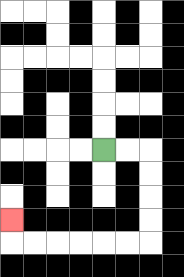{'start': '[4, 6]', 'end': '[0, 9]', 'path_directions': 'R,R,D,D,D,D,L,L,L,L,L,L,U', 'path_coordinates': '[[4, 6], [5, 6], [6, 6], [6, 7], [6, 8], [6, 9], [6, 10], [5, 10], [4, 10], [3, 10], [2, 10], [1, 10], [0, 10], [0, 9]]'}